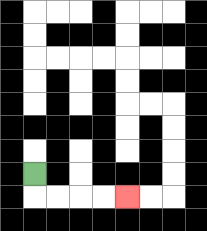{'start': '[1, 7]', 'end': '[5, 8]', 'path_directions': 'D,R,R,R,R', 'path_coordinates': '[[1, 7], [1, 8], [2, 8], [3, 8], [4, 8], [5, 8]]'}